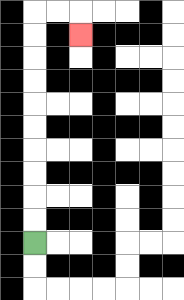{'start': '[1, 10]', 'end': '[3, 1]', 'path_directions': 'U,U,U,U,U,U,U,U,U,U,R,R,D', 'path_coordinates': '[[1, 10], [1, 9], [1, 8], [1, 7], [1, 6], [1, 5], [1, 4], [1, 3], [1, 2], [1, 1], [1, 0], [2, 0], [3, 0], [3, 1]]'}